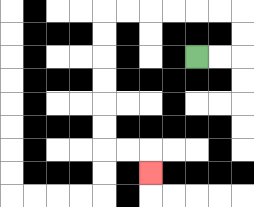{'start': '[8, 2]', 'end': '[6, 7]', 'path_directions': 'R,R,U,U,L,L,L,L,L,L,D,D,D,D,D,D,R,R,D', 'path_coordinates': '[[8, 2], [9, 2], [10, 2], [10, 1], [10, 0], [9, 0], [8, 0], [7, 0], [6, 0], [5, 0], [4, 0], [4, 1], [4, 2], [4, 3], [4, 4], [4, 5], [4, 6], [5, 6], [6, 6], [6, 7]]'}